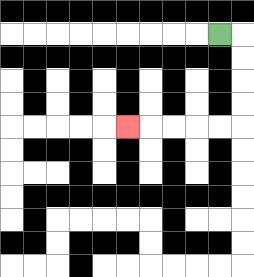{'start': '[9, 1]', 'end': '[5, 5]', 'path_directions': 'R,D,D,D,D,L,L,L,L,L', 'path_coordinates': '[[9, 1], [10, 1], [10, 2], [10, 3], [10, 4], [10, 5], [9, 5], [8, 5], [7, 5], [6, 5], [5, 5]]'}